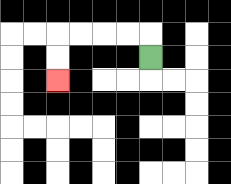{'start': '[6, 2]', 'end': '[2, 3]', 'path_directions': 'U,L,L,L,L,D,D', 'path_coordinates': '[[6, 2], [6, 1], [5, 1], [4, 1], [3, 1], [2, 1], [2, 2], [2, 3]]'}